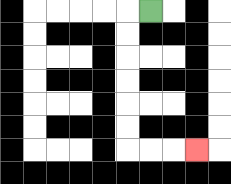{'start': '[6, 0]', 'end': '[8, 6]', 'path_directions': 'L,D,D,D,D,D,D,R,R,R', 'path_coordinates': '[[6, 0], [5, 0], [5, 1], [5, 2], [5, 3], [5, 4], [5, 5], [5, 6], [6, 6], [7, 6], [8, 6]]'}